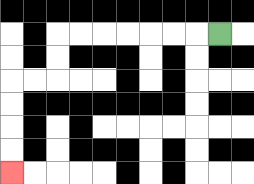{'start': '[9, 1]', 'end': '[0, 7]', 'path_directions': 'L,L,L,L,L,L,L,D,D,L,L,D,D,D,D', 'path_coordinates': '[[9, 1], [8, 1], [7, 1], [6, 1], [5, 1], [4, 1], [3, 1], [2, 1], [2, 2], [2, 3], [1, 3], [0, 3], [0, 4], [0, 5], [0, 6], [0, 7]]'}